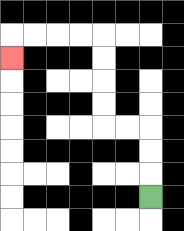{'start': '[6, 8]', 'end': '[0, 2]', 'path_directions': 'U,U,U,L,L,U,U,U,U,L,L,L,L,D', 'path_coordinates': '[[6, 8], [6, 7], [6, 6], [6, 5], [5, 5], [4, 5], [4, 4], [4, 3], [4, 2], [4, 1], [3, 1], [2, 1], [1, 1], [0, 1], [0, 2]]'}